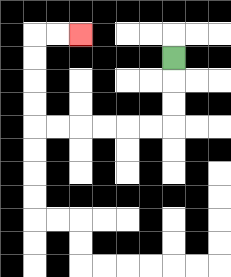{'start': '[7, 2]', 'end': '[3, 1]', 'path_directions': 'D,D,D,L,L,L,L,L,L,U,U,U,U,R,R', 'path_coordinates': '[[7, 2], [7, 3], [7, 4], [7, 5], [6, 5], [5, 5], [4, 5], [3, 5], [2, 5], [1, 5], [1, 4], [1, 3], [1, 2], [1, 1], [2, 1], [3, 1]]'}